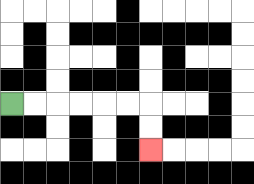{'start': '[0, 4]', 'end': '[6, 6]', 'path_directions': 'R,R,R,R,R,R,D,D', 'path_coordinates': '[[0, 4], [1, 4], [2, 4], [3, 4], [4, 4], [5, 4], [6, 4], [6, 5], [6, 6]]'}